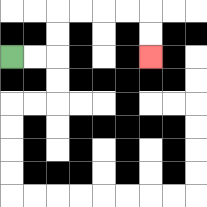{'start': '[0, 2]', 'end': '[6, 2]', 'path_directions': 'R,R,U,U,R,R,R,R,D,D', 'path_coordinates': '[[0, 2], [1, 2], [2, 2], [2, 1], [2, 0], [3, 0], [4, 0], [5, 0], [6, 0], [6, 1], [6, 2]]'}